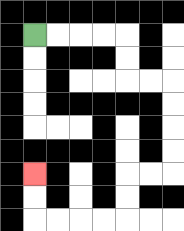{'start': '[1, 1]', 'end': '[1, 7]', 'path_directions': 'R,R,R,R,D,D,R,R,D,D,D,D,L,L,D,D,L,L,L,L,U,U', 'path_coordinates': '[[1, 1], [2, 1], [3, 1], [4, 1], [5, 1], [5, 2], [5, 3], [6, 3], [7, 3], [7, 4], [7, 5], [7, 6], [7, 7], [6, 7], [5, 7], [5, 8], [5, 9], [4, 9], [3, 9], [2, 9], [1, 9], [1, 8], [1, 7]]'}